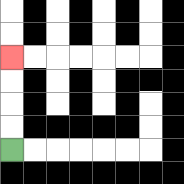{'start': '[0, 6]', 'end': '[0, 2]', 'path_directions': 'U,U,U,U', 'path_coordinates': '[[0, 6], [0, 5], [0, 4], [0, 3], [0, 2]]'}